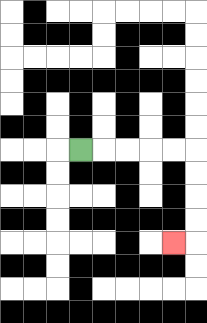{'start': '[3, 6]', 'end': '[7, 10]', 'path_directions': 'R,R,R,R,R,D,D,D,D,L', 'path_coordinates': '[[3, 6], [4, 6], [5, 6], [6, 6], [7, 6], [8, 6], [8, 7], [8, 8], [8, 9], [8, 10], [7, 10]]'}